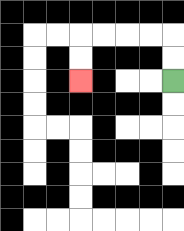{'start': '[7, 3]', 'end': '[3, 3]', 'path_directions': 'U,U,L,L,L,L,D,D', 'path_coordinates': '[[7, 3], [7, 2], [7, 1], [6, 1], [5, 1], [4, 1], [3, 1], [3, 2], [3, 3]]'}